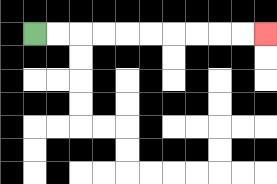{'start': '[1, 1]', 'end': '[11, 1]', 'path_directions': 'R,R,R,R,R,R,R,R,R,R', 'path_coordinates': '[[1, 1], [2, 1], [3, 1], [4, 1], [5, 1], [6, 1], [7, 1], [8, 1], [9, 1], [10, 1], [11, 1]]'}